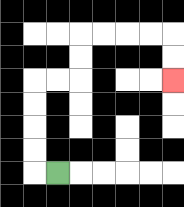{'start': '[2, 7]', 'end': '[7, 3]', 'path_directions': 'L,U,U,U,U,R,R,U,U,R,R,R,R,D,D', 'path_coordinates': '[[2, 7], [1, 7], [1, 6], [1, 5], [1, 4], [1, 3], [2, 3], [3, 3], [3, 2], [3, 1], [4, 1], [5, 1], [6, 1], [7, 1], [7, 2], [7, 3]]'}